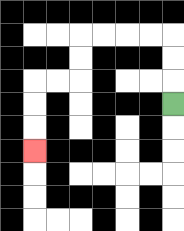{'start': '[7, 4]', 'end': '[1, 6]', 'path_directions': 'U,U,U,L,L,L,L,D,D,L,L,D,D,D', 'path_coordinates': '[[7, 4], [7, 3], [7, 2], [7, 1], [6, 1], [5, 1], [4, 1], [3, 1], [3, 2], [3, 3], [2, 3], [1, 3], [1, 4], [1, 5], [1, 6]]'}